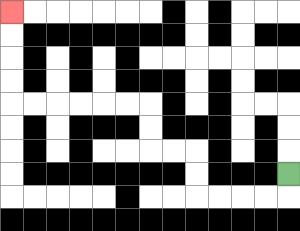{'start': '[12, 7]', 'end': '[0, 0]', 'path_directions': 'D,L,L,L,L,U,U,L,L,U,U,L,L,L,L,L,L,U,U,U,U', 'path_coordinates': '[[12, 7], [12, 8], [11, 8], [10, 8], [9, 8], [8, 8], [8, 7], [8, 6], [7, 6], [6, 6], [6, 5], [6, 4], [5, 4], [4, 4], [3, 4], [2, 4], [1, 4], [0, 4], [0, 3], [0, 2], [0, 1], [0, 0]]'}